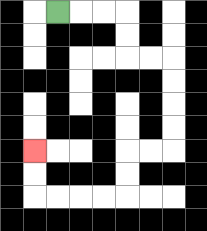{'start': '[2, 0]', 'end': '[1, 6]', 'path_directions': 'R,R,R,D,D,R,R,D,D,D,D,L,L,D,D,L,L,L,L,U,U', 'path_coordinates': '[[2, 0], [3, 0], [4, 0], [5, 0], [5, 1], [5, 2], [6, 2], [7, 2], [7, 3], [7, 4], [7, 5], [7, 6], [6, 6], [5, 6], [5, 7], [5, 8], [4, 8], [3, 8], [2, 8], [1, 8], [1, 7], [1, 6]]'}